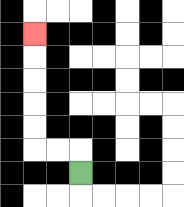{'start': '[3, 7]', 'end': '[1, 1]', 'path_directions': 'U,L,L,U,U,U,U,U', 'path_coordinates': '[[3, 7], [3, 6], [2, 6], [1, 6], [1, 5], [1, 4], [1, 3], [1, 2], [1, 1]]'}